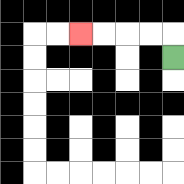{'start': '[7, 2]', 'end': '[3, 1]', 'path_directions': 'U,L,L,L,L', 'path_coordinates': '[[7, 2], [7, 1], [6, 1], [5, 1], [4, 1], [3, 1]]'}